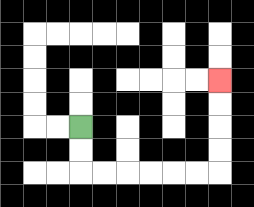{'start': '[3, 5]', 'end': '[9, 3]', 'path_directions': 'D,D,R,R,R,R,R,R,U,U,U,U', 'path_coordinates': '[[3, 5], [3, 6], [3, 7], [4, 7], [5, 7], [6, 7], [7, 7], [8, 7], [9, 7], [9, 6], [9, 5], [9, 4], [9, 3]]'}